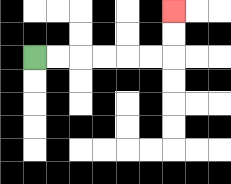{'start': '[1, 2]', 'end': '[7, 0]', 'path_directions': 'R,R,R,R,R,R,U,U', 'path_coordinates': '[[1, 2], [2, 2], [3, 2], [4, 2], [5, 2], [6, 2], [7, 2], [7, 1], [7, 0]]'}